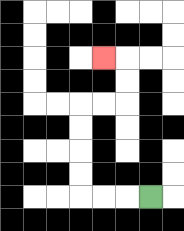{'start': '[6, 8]', 'end': '[4, 2]', 'path_directions': 'L,L,L,U,U,U,U,R,R,U,U,L', 'path_coordinates': '[[6, 8], [5, 8], [4, 8], [3, 8], [3, 7], [3, 6], [3, 5], [3, 4], [4, 4], [5, 4], [5, 3], [5, 2], [4, 2]]'}